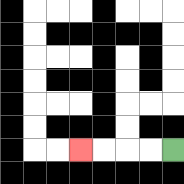{'start': '[7, 6]', 'end': '[3, 6]', 'path_directions': 'L,L,L,L', 'path_coordinates': '[[7, 6], [6, 6], [5, 6], [4, 6], [3, 6]]'}